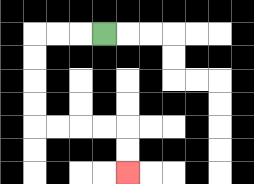{'start': '[4, 1]', 'end': '[5, 7]', 'path_directions': 'L,L,L,D,D,D,D,R,R,R,R,D,D', 'path_coordinates': '[[4, 1], [3, 1], [2, 1], [1, 1], [1, 2], [1, 3], [1, 4], [1, 5], [2, 5], [3, 5], [4, 5], [5, 5], [5, 6], [5, 7]]'}